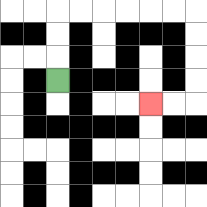{'start': '[2, 3]', 'end': '[6, 4]', 'path_directions': 'U,U,U,R,R,R,R,R,R,D,D,D,D,L,L', 'path_coordinates': '[[2, 3], [2, 2], [2, 1], [2, 0], [3, 0], [4, 0], [5, 0], [6, 0], [7, 0], [8, 0], [8, 1], [8, 2], [8, 3], [8, 4], [7, 4], [6, 4]]'}